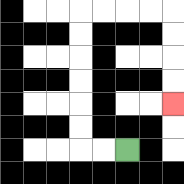{'start': '[5, 6]', 'end': '[7, 4]', 'path_directions': 'L,L,U,U,U,U,U,U,R,R,R,R,D,D,D,D', 'path_coordinates': '[[5, 6], [4, 6], [3, 6], [3, 5], [3, 4], [3, 3], [3, 2], [3, 1], [3, 0], [4, 0], [5, 0], [6, 0], [7, 0], [7, 1], [7, 2], [7, 3], [7, 4]]'}